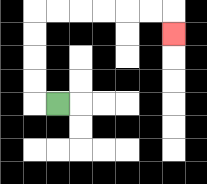{'start': '[2, 4]', 'end': '[7, 1]', 'path_directions': 'L,U,U,U,U,R,R,R,R,R,R,D', 'path_coordinates': '[[2, 4], [1, 4], [1, 3], [1, 2], [1, 1], [1, 0], [2, 0], [3, 0], [4, 0], [5, 0], [6, 0], [7, 0], [7, 1]]'}